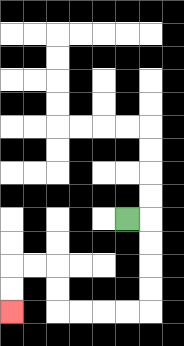{'start': '[5, 9]', 'end': '[0, 13]', 'path_directions': 'R,D,D,D,D,L,L,L,L,U,U,L,L,D,D', 'path_coordinates': '[[5, 9], [6, 9], [6, 10], [6, 11], [6, 12], [6, 13], [5, 13], [4, 13], [3, 13], [2, 13], [2, 12], [2, 11], [1, 11], [0, 11], [0, 12], [0, 13]]'}